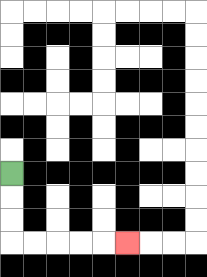{'start': '[0, 7]', 'end': '[5, 10]', 'path_directions': 'D,D,D,R,R,R,R,R', 'path_coordinates': '[[0, 7], [0, 8], [0, 9], [0, 10], [1, 10], [2, 10], [3, 10], [4, 10], [5, 10]]'}